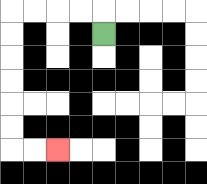{'start': '[4, 1]', 'end': '[2, 6]', 'path_directions': 'U,L,L,L,L,D,D,D,D,D,D,R,R', 'path_coordinates': '[[4, 1], [4, 0], [3, 0], [2, 0], [1, 0], [0, 0], [0, 1], [0, 2], [0, 3], [0, 4], [0, 5], [0, 6], [1, 6], [2, 6]]'}